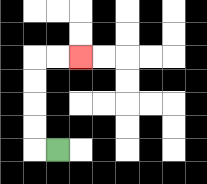{'start': '[2, 6]', 'end': '[3, 2]', 'path_directions': 'L,U,U,U,U,R,R', 'path_coordinates': '[[2, 6], [1, 6], [1, 5], [1, 4], [1, 3], [1, 2], [2, 2], [3, 2]]'}